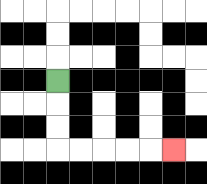{'start': '[2, 3]', 'end': '[7, 6]', 'path_directions': 'D,D,D,R,R,R,R,R', 'path_coordinates': '[[2, 3], [2, 4], [2, 5], [2, 6], [3, 6], [4, 6], [5, 6], [6, 6], [7, 6]]'}